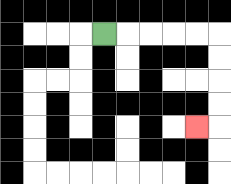{'start': '[4, 1]', 'end': '[8, 5]', 'path_directions': 'R,R,R,R,R,D,D,D,D,L', 'path_coordinates': '[[4, 1], [5, 1], [6, 1], [7, 1], [8, 1], [9, 1], [9, 2], [9, 3], [9, 4], [9, 5], [8, 5]]'}